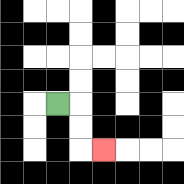{'start': '[2, 4]', 'end': '[4, 6]', 'path_directions': 'R,D,D,R', 'path_coordinates': '[[2, 4], [3, 4], [3, 5], [3, 6], [4, 6]]'}